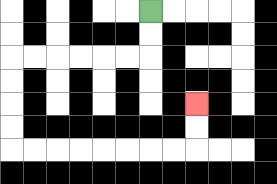{'start': '[6, 0]', 'end': '[8, 4]', 'path_directions': 'D,D,L,L,L,L,L,L,D,D,D,D,R,R,R,R,R,R,R,R,U,U', 'path_coordinates': '[[6, 0], [6, 1], [6, 2], [5, 2], [4, 2], [3, 2], [2, 2], [1, 2], [0, 2], [0, 3], [0, 4], [0, 5], [0, 6], [1, 6], [2, 6], [3, 6], [4, 6], [5, 6], [6, 6], [7, 6], [8, 6], [8, 5], [8, 4]]'}